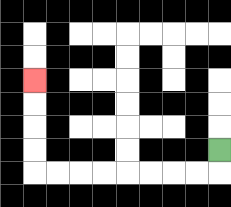{'start': '[9, 6]', 'end': '[1, 3]', 'path_directions': 'D,L,L,L,L,L,L,L,L,U,U,U,U', 'path_coordinates': '[[9, 6], [9, 7], [8, 7], [7, 7], [6, 7], [5, 7], [4, 7], [3, 7], [2, 7], [1, 7], [1, 6], [1, 5], [1, 4], [1, 3]]'}